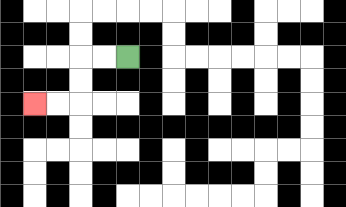{'start': '[5, 2]', 'end': '[1, 4]', 'path_directions': 'L,L,D,D,L,L', 'path_coordinates': '[[5, 2], [4, 2], [3, 2], [3, 3], [3, 4], [2, 4], [1, 4]]'}